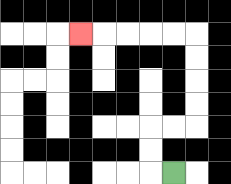{'start': '[7, 7]', 'end': '[3, 1]', 'path_directions': 'L,U,U,R,R,U,U,U,U,L,L,L,L,L', 'path_coordinates': '[[7, 7], [6, 7], [6, 6], [6, 5], [7, 5], [8, 5], [8, 4], [8, 3], [8, 2], [8, 1], [7, 1], [6, 1], [5, 1], [4, 1], [3, 1]]'}